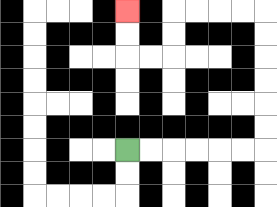{'start': '[5, 6]', 'end': '[5, 0]', 'path_directions': 'R,R,R,R,R,R,U,U,U,U,U,U,L,L,L,L,D,D,L,L,U,U', 'path_coordinates': '[[5, 6], [6, 6], [7, 6], [8, 6], [9, 6], [10, 6], [11, 6], [11, 5], [11, 4], [11, 3], [11, 2], [11, 1], [11, 0], [10, 0], [9, 0], [8, 0], [7, 0], [7, 1], [7, 2], [6, 2], [5, 2], [5, 1], [5, 0]]'}